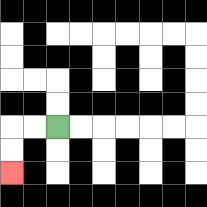{'start': '[2, 5]', 'end': '[0, 7]', 'path_directions': 'L,L,D,D', 'path_coordinates': '[[2, 5], [1, 5], [0, 5], [0, 6], [0, 7]]'}